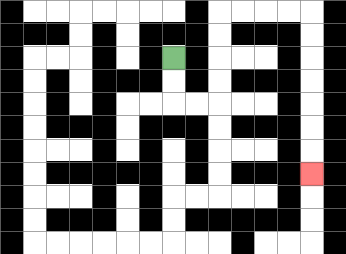{'start': '[7, 2]', 'end': '[13, 7]', 'path_directions': 'D,D,R,R,U,U,U,U,R,R,R,R,D,D,D,D,D,D,D', 'path_coordinates': '[[7, 2], [7, 3], [7, 4], [8, 4], [9, 4], [9, 3], [9, 2], [9, 1], [9, 0], [10, 0], [11, 0], [12, 0], [13, 0], [13, 1], [13, 2], [13, 3], [13, 4], [13, 5], [13, 6], [13, 7]]'}